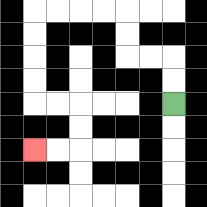{'start': '[7, 4]', 'end': '[1, 6]', 'path_directions': 'U,U,L,L,U,U,L,L,L,L,D,D,D,D,R,R,D,D,L,L', 'path_coordinates': '[[7, 4], [7, 3], [7, 2], [6, 2], [5, 2], [5, 1], [5, 0], [4, 0], [3, 0], [2, 0], [1, 0], [1, 1], [1, 2], [1, 3], [1, 4], [2, 4], [3, 4], [3, 5], [3, 6], [2, 6], [1, 6]]'}